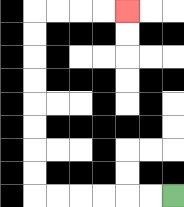{'start': '[7, 8]', 'end': '[5, 0]', 'path_directions': 'L,L,L,L,L,L,U,U,U,U,U,U,U,U,R,R,R,R', 'path_coordinates': '[[7, 8], [6, 8], [5, 8], [4, 8], [3, 8], [2, 8], [1, 8], [1, 7], [1, 6], [1, 5], [1, 4], [1, 3], [1, 2], [1, 1], [1, 0], [2, 0], [3, 0], [4, 0], [5, 0]]'}